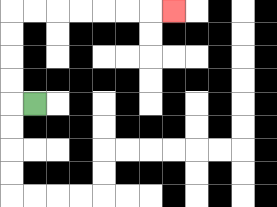{'start': '[1, 4]', 'end': '[7, 0]', 'path_directions': 'L,U,U,U,U,R,R,R,R,R,R,R', 'path_coordinates': '[[1, 4], [0, 4], [0, 3], [0, 2], [0, 1], [0, 0], [1, 0], [2, 0], [3, 0], [4, 0], [5, 0], [6, 0], [7, 0]]'}